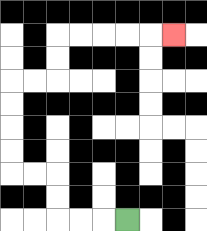{'start': '[5, 9]', 'end': '[7, 1]', 'path_directions': 'L,L,L,U,U,L,L,U,U,U,U,R,R,U,U,R,R,R,R,R', 'path_coordinates': '[[5, 9], [4, 9], [3, 9], [2, 9], [2, 8], [2, 7], [1, 7], [0, 7], [0, 6], [0, 5], [0, 4], [0, 3], [1, 3], [2, 3], [2, 2], [2, 1], [3, 1], [4, 1], [5, 1], [6, 1], [7, 1]]'}